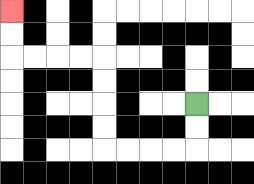{'start': '[8, 4]', 'end': '[0, 0]', 'path_directions': 'D,D,L,L,L,L,U,U,U,U,L,L,L,L,U,U', 'path_coordinates': '[[8, 4], [8, 5], [8, 6], [7, 6], [6, 6], [5, 6], [4, 6], [4, 5], [4, 4], [4, 3], [4, 2], [3, 2], [2, 2], [1, 2], [0, 2], [0, 1], [0, 0]]'}